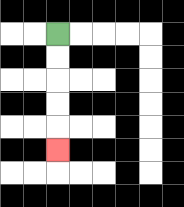{'start': '[2, 1]', 'end': '[2, 6]', 'path_directions': 'D,D,D,D,D', 'path_coordinates': '[[2, 1], [2, 2], [2, 3], [2, 4], [2, 5], [2, 6]]'}